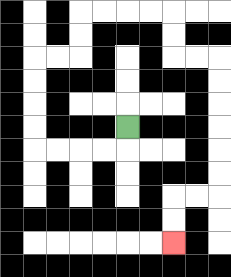{'start': '[5, 5]', 'end': '[7, 10]', 'path_directions': 'D,L,L,L,L,U,U,U,U,R,R,U,U,R,R,R,R,D,D,R,R,D,D,D,D,D,D,L,L,D,D', 'path_coordinates': '[[5, 5], [5, 6], [4, 6], [3, 6], [2, 6], [1, 6], [1, 5], [1, 4], [1, 3], [1, 2], [2, 2], [3, 2], [3, 1], [3, 0], [4, 0], [5, 0], [6, 0], [7, 0], [7, 1], [7, 2], [8, 2], [9, 2], [9, 3], [9, 4], [9, 5], [9, 6], [9, 7], [9, 8], [8, 8], [7, 8], [7, 9], [7, 10]]'}